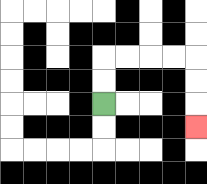{'start': '[4, 4]', 'end': '[8, 5]', 'path_directions': 'U,U,R,R,R,R,D,D,D', 'path_coordinates': '[[4, 4], [4, 3], [4, 2], [5, 2], [6, 2], [7, 2], [8, 2], [8, 3], [8, 4], [8, 5]]'}